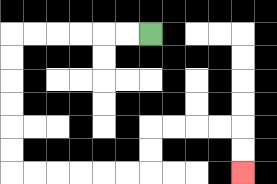{'start': '[6, 1]', 'end': '[10, 7]', 'path_directions': 'L,L,L,L,L,L,D,D,D,D,D,D,R,R,R,R,R,R,U,U,R,R,R,R,D,D', 'path_coordinates': '[[6, 1], [5, 1], [4, 1], [3, 1], [2, 1], [1, 1], [0, 1], [0, 2], [0, 3], [0, 4], [0, 5], [0, 6], [0, 7], [1, 7], [2, 7], [3, 7], [4, 7], [5, 7], [6, 7], [6, 6], [6, 5], [7, 5], [8, 5], [9, 5], [10, 5], [10, 6], [10, 7]]'}